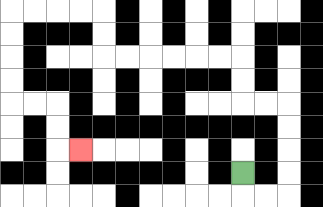{'start': '[10, 7]', 'end': '[3, 6]', 'path_directions': 'D,R,R,U,U,U,U,L,L,U,U,L,L,L,L,L,L,U,U,L,L,L,L,D,D,D,D,R,R,D,D,R', 'path_coordinates': '[[10, 7], [10, 8], [11, 8], [12, 8], [12, 7], [12, 6], [12, 5], [12, 4], [11, 4], [10, 4], [10, 3], [10, 2], [9, 2], [8, 2], [7, 2], [6, 2], [5, 2], [4, 2], [4, 1], [4, 0], [3, 0], [2, 0], [1, 0], [0, 0], [0, 1], [0, 2], [0, 3], [0, 4], [1, 4], [2, 4], [2, 5], [2, 6], [3, 6]]'}